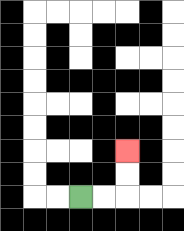{'start': '[3, 8]', 'end': '[5, 6]', 'path_directions': 'R,R,U,U', 'path_coordinates': '[[3, 8], [4, 8], [5, 8], [5, 7], [5, 6]]'}